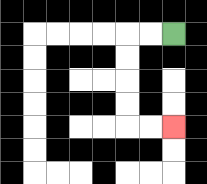{'start': '[7, 1]', 'end': '[7, 5]', 'path_directions': 'L,L,D,D,D,D,R,R', 'path_coordinates': '[[7, 1], [6, 1], [5, 1], [5, 2], [5, 3], [5, 4], [5, 5], [6, 5], [7, 5]]'}